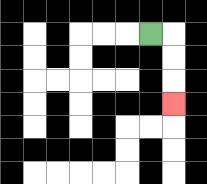{'start': '[6, 1]', 'end': '[7, 4]', 'path_directions': 'R,D,D,D', 'path_coordinates': '[[6, 1], [7, 1], [7, 2], [7, 3], [7, 4]]'}